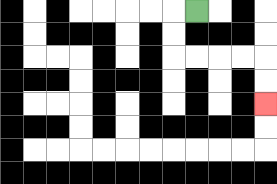{'start': '[8, 0]', 'end': '[11, 4]', 'path_directions': 'L,D,D,R,R,R,R,D,D', 'path_coordinates': '[[8, 0], [7, 0], [7, 1], [7, 2], [8, 2], [9, 2], [10, 2], [11, 2], [11, 3], [11, 4]]'}